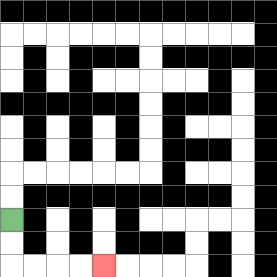{'start': '[0, 9]', 'end': '[4, 11]', 'path_directions': 'D,D,R,R,R,R', 'path_coordinates': '[[0, 9], [0, 10], [0, 11], [1, 11], [2, 11], [3, 11], [4, 11]]'}